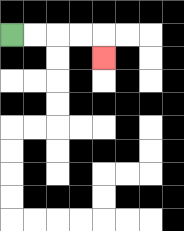{'start': '[0, 1]', 'end': '[4, 2]', 'path_directions': 'R,R,R,R,D', 'path_coordinates': '[[0, 1], [1, 1], [2, 1], [3, 1], [4, 1], [4, 2]]'}